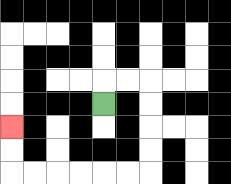{'start': '[4, 4]', 'end': '[0, 5]', 'path_directions': 'U,R,R,D,D,D,D,L,L,L,L,L,L,U,U', 'path_coordinates': '[[4, 4], [4, 3], [5, 3], [6, 3], [6, 4], [6, 5], [6, 6], [6, 7], [5, 7], [4, 7], [3, 7], [2, 7], [1, 7], [0, 7], [0, 6], [0, 5]]'}